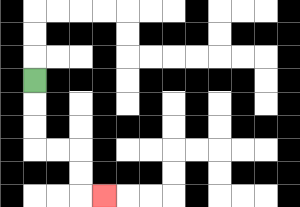{'start': '[1, 3]', 'end': '[4, 8]', 'path_directions': 'D,D,D,R,R,D,D,R', 'path_coordinates': '[[1, 3], [1, 4], [1, 5], [1, 6], [2, 6], [3, 6], [3, 7], [3, 8], [4, 8]]'}